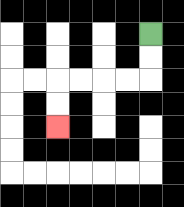{'start': '[6, 1]', 'end': '[2, 5]', 'path_directions': 'D,D,L,L,L,L,D,D', 'path_coordinates': '[[6, 1], [6, 2], [6, 3], [5, 3], [4, 3], [3, 3], [2, 3], [2, 4], [2, 5]]'}